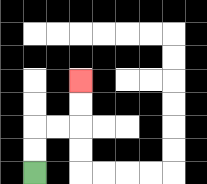{'start': '[1, 7]', 'end': '[3, 3]', 'path_directions': 'U,U,R,R,U,U', 'path_coordinates': '[[1, 7], [1, 6], [1, 5], [2, 5], [3, 5], [3, 4], [3, 3]]'}